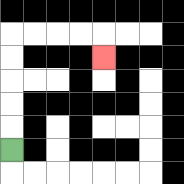{'start': '[0, 6]', 'end': '[4, 2]', 'path_directions': 'U,U,U,U,U,R,R,R,R,D', 'path_coordinates': '[[0, 6], [0, 5], [0, 4], [0, 3], [0, 2], [0, 1], [1, 1], [2, 1], [3, 1], [4, 1], [4, 2]]'}